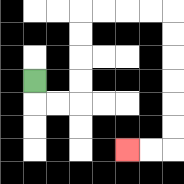{'start': '[1, 3]', 'end': '[5, 6]', 'path_directions': 'D,R,R,U,U,U,U,R,R,R,R,D,D,D,D,D,D,L,L', 'path_coordinates': '[[1, 3], [1, 4], [2, 4], [3, 4], [3, 3], [3, 2], [3, 1], [3, 0], [4, 0], [5, 0], [6, 0], [7, 0], [7, 1], [7, 2], [7, 3], [7, 4], [7, 5], [7, 6], [6, 6], [5, 6]]'}